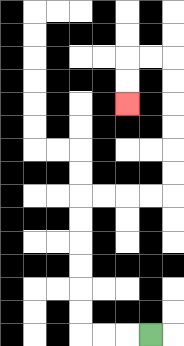{'start': '[6, 14]', 'end': '[5, 4]', 'path_directions': 'L,L,L,U,U,U,U,U,U,R,R,R,R,U,U,U,U,U,U,L,L,D,D', 'path_coordinates': '[[6, 14], [5, 14], [4, 14], [3, 14], [3, 13], [3, 12], [3, 11], [3, 10], [3, 9], [3, 8], [4, 8], [5, 8], [6, 8], [7, 8], [7, 7], [7, 6], [7, 5], [7, 4], [7, 3], [7, 2], [6, 2], [5, 2], [5, 3], [5, 4]]'}